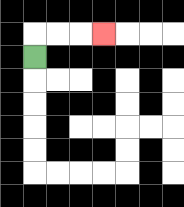{'start': '[1, 2]', 'end': '[4, 1]', 'path_directions': 'U,R,R,R', 'path_coordinates': '[[1, 2], [1, 1], [2, 1], [3, 1], [4, 1]]'}